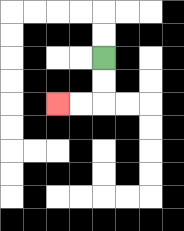{'start': '[4, 2]', 'end': '[2, 4]', 'path_directions': 'D,D,L,L', 'path_coordinates': '[[4, 2], [4, 3], [4, 4], [3, 4], [2, 4]]'}